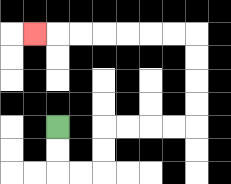{'start': '[2, 5]', 'end': '[1, 1]', 'path_directions': 'D,D,R,R,U,U,R,R,R,R,U,U,U,U,L,L,L,L,L,L,L', 'path_coordinates': '[[2, 5], [2, 6], [2, 7], [3, 7], [4, 7], [4, 6], [4, 5], [5, 5], [6, 5], [7, 5], [8, 5], [8, 4], [8, 3], [8, 2], [8, 1], [7, 1], [6, 1], [5, 1], [4, 1], [3, 1], [2, 1], [1, 1]]'}